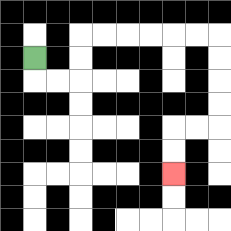{'start': '[1, 2]', 'end': '[7, 7]', 'path_directions': 'D,R,R,U,U,R,R,R,R,R,R,D,D,D,D,L,L,D,D', 'path_coordinates': '[[1, 2], [1, 3], [2, 3], [3, 3], [3, 2], [3, 1], [4, 1], [5, 1], [6, 1], [7, 1], [8, 1], [9, 1], [9, 2], [9, 3], [9, 4], [9, 5], [8, 5], [7, 5], [7, 6], [7, 7]]'}